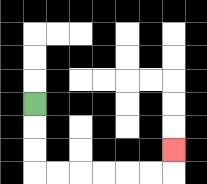{'start': '[1, 4]', 'end': '[7, 6]', 'path_directions': 'D,D,D,R,R,R,R,R,R,U', 'path_coordinates': '[[1, 4], [1, 5], [1, 6], [1, 7], [2, 7], [3, 7], [4, 7], [5, 7], [6, 7], [7, 7], [7, 6]]'}